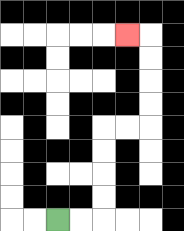{'start': '[2, 9]', 'end': '[5, 1]', 'path_directions': 'R,R,U,U,U,U,R,R,U,U,U,U,L', 'path_coordinates': '[[2, 9], [3, 9], [4, 9], [4, 8], [4, 7], [4, 6], [4, 5], [5, 5], [6, 5], [6, 4], [6, 3], [6, 2], [6, 1], [5, 1]]'}